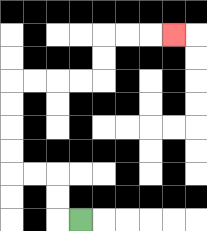{'start': '[3, 9]', 'end': '[7, 1]', 'path_directions': 'L,U,U,L,L,U,U,U,U,R,R,R,R,U,U,R,R,R', 'path_coordinates': '[[3, 9], [2, 9], [2, 8], [2, 7], [1, 7], [0, 7], [0, 6], [0, 5], [0, 4], [0, 3], [1, 3], [2, 3], [3, 3], [4, 3], [4, 2], [4, 1], [5, 1], [6, 1], [7, 1]]'}